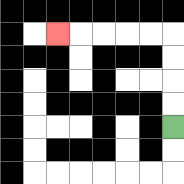{'start': '[7, 5]', 'end': '[2, 1]', 'path_directions': 'U,U,U,U,L,L,L,L,L', 'path_coordinates': '[[7, 5], [7, 4], [7, 3], [7, 2], [7, 1], [6, 1], [5, 1], [4, 1], [3, 1], [2, 1]]'}